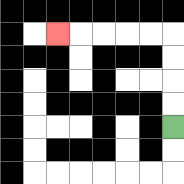{'start': '[7, 5]', 'end': '[2, 1]', 'path_directions': 'U,U,U,U,L,L,L,L,L', 'path_coordinates': '[[7, 5], [7, 4], [7, 3], [7, 2], [7, 1], [6, 1], [5, 1], [4, 1], [3, 1], [2, 1]]'}